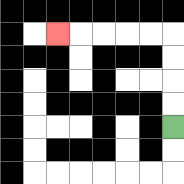{'start': '[7, 5]', 'end': '[2, 1]', 'path_directions': 'U,U,U,U,L,L,L,L,L', 'path_coordinates': '[[7, 5], [7, 4], [7, 3], [7, 2], [7, 1], [6, 1], [5, 1], [4, 1], [3, 1], [2, 1]]'}